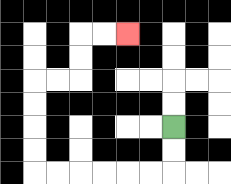{'start': '[7, 5]', 'end': '[5, 1]', 'path_directions': 'D,D,L,L,L,L,L,L,U,U,U,U,R,R,U,U,R,R', 'path_coordinates': '[[7, 5], [7, 6], [7, 7], [6, 7], [5, 7], [4, 7], [3, 7], [2, 7], [1, 7], [1, 6], [1, 5], [1, 4], [1, 3], [2, 3], [3, 3], [3, 2], [3, 1], [4, 1], [5, 1]]'}